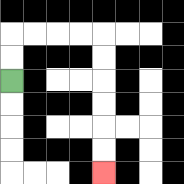{'start': '[0, 3]', 'end': '[4, 7]', 'path_directions': 'U,U,R,R,R,R,D,D,D,D,D,D', 'path_coordinates': '[[0, 3], [0, 2], [0, 1], [1, 1], [2, 1], [3, 1], [4, 1], [4, 2], [4, 3], [4, 4], [4, 5], [4, 6], [4, 7]]'}